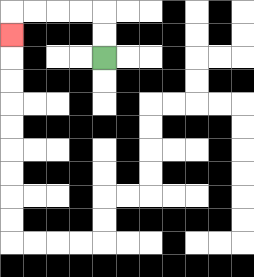{'start': '[4, 2]', 'end': '[0, 1]', 'path_directions': 'U,U,L,L,L,L,D', 'path_coordinates': '[[4, 2], [4, 1], [4, 0], [3, 0], [2, 0], [1, 0], [0, 0], [0, 1]]'}